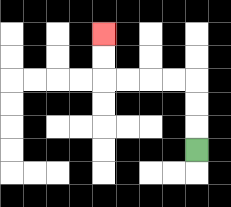{'start': '[8, 6]', 'end': '[4, 1]', 'path_directions': 'U,U,U,L,L,L,L,U,U', 'path_coordinates': '[[8, 6], [8, 5], [8, 4], [8, 3], [7, 3], [6, 3], [5, 3], [4, 3], [4, 2], [4, 1]]'}